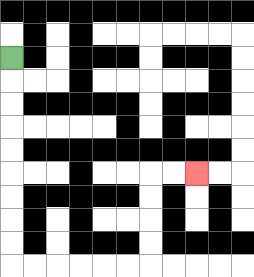{'start': '[0, 2]', 'end': '[8, 7]', 'path_directions': 'D,D,D,D,D,D,D,D,D,R,R,R,R,R,R,U,U,U,U,R,R', 'path_coordinates': '[[0, 2], [0, 3], [0, 4], [0, 5], [0, 6], [0, 7], [0, 8], [0, 9], [0, 10], [0, 11], [1, 11], [2, 11], [3, 11], [4, 11], [5, 11], [6, 11], [6, 10], [6, 9], [6, 8], [6, 7], [7, 7], [8, 7]]'}